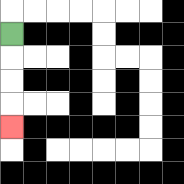{'start': '[0, 1]', 'end': '[0, 5]', 'path_directions': 'D,D,D,D', 'path_coordinates': '[[0, 1], [0, 2], [0, 3], [0, 4], [0, 5]]'}